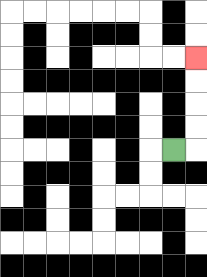{'start': '[7, 6]', 'end': '[8, 2]', 'path_directions': 'R,U,U,U,U', 'path_coordinates': '[[7, 6], [8, 6], [8, 5], [8, 4], [8, 3], [8, 2]]'}